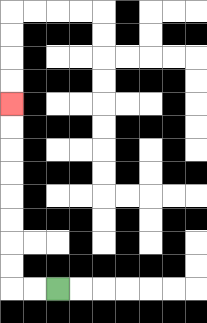{'start': '[2, 12]', 'end': '[0, 4]', 'path_directions': 'L,L,U,U,U,U,U,U,U,U', 'path_coordinates': '[[2, 12], [1, 12], [0, 12], [0, 11], [0, 10], [0, 9], [0, 8], [0, 7], [0, 6], [0, 5], [0, 4]]'}